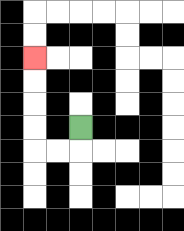{'start': '[3, 5]', 'end': '[1, 2]', 'path_directions': 'D,L,L,U,U,U,U', 'path_coordinates': '[[3, 5], [3, 6], [2, 6], [1, 6], [1, 5], [1, 4], [1, 3], [1, 2]]'}